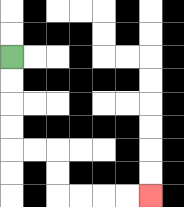{'start': '[0, 2]', 'end': '[6, 8]', 'path_directions': 'D,D,D,D,R,R,D,D,R,R,R,R', 'path_coordinates': '[[0, 2], [0, 3], [0, 4], [0, 5], [0, 6], [1, 6], [2, 6], [2, 7], [2, 8], [3, 8], [4, 8], [5, 8], [6, 8]]'}